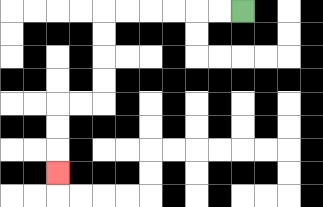{'start': '[10, 0]', 'end': '[2, 7]', 'path_directions': 'L,L,L,L,L,L,D,D,D,D,L,L,D,D,D', 'path_coordinates': '[[10, 0], [9, 0], [8, 0], [7, 0], [6, 0], [5, 0], [4, 0], [4, 1], [4, 2], [4, 3], [4, 4], [3, 4], [2, 4], [2, 5], [2, 6], [2, 7]]'}